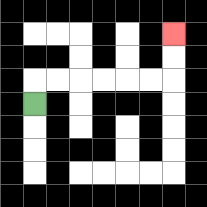{'start': '[1, 4]', 'end': '[7, 1]', 'path_directions': 'U,R,R,R,R,R,R,U,U', 'path_coordinates': '[[1, 4], [1, 3], [2, 3], [3, 3], [4, 3], [5, 3], [6, 3], [7, 3], [7, 2], [7, 1]]'}